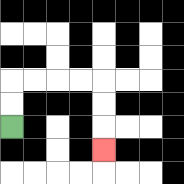{'start': '[0, 5]', 'end': '[4, 6]', 'path_directions': 'U,U,R,R,R,R,D,D,D', 'path_coordinates': '[[0, 5], [0, 4], [0, 3], [1, 3], [2, 3], [3, 3], [4, 3], [4, 4], [4, 5], [4, 6]]'}